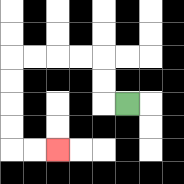{'start': '[5, 4]', 'end': '[2, 6]', 'path_directions': 'L,U,U,L,L,L,L,D,D,D,D,R,R', 'path_coordinates': '[[5, 4], [4, 4], [4, 3], [4, 2], [3, 2], [2, 2], [1, 2], [0, 2], [0, 3], [0, 4], [0, 5], [0, 6], [1, 6], [2, 6]]'}